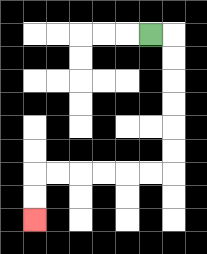{'start': '[6, 1]', 'end': '[1, 9]', 'path_directions': 'R,D,D,D,D,D,D,L,L,L,L,L,L,D,D', 'path_coordinates': '[[6, 1], [7, 1], [7, 2], [7, 3], [7, 4], [7, 5], [7, 6], [7, 7], [6, 7], [5, 7], [4, 7], [3, 7], [2, 7], [1, 7], [1, 8], [1, 9]]'}